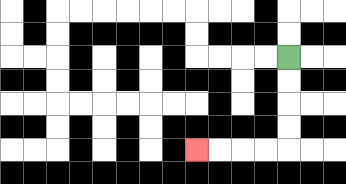{'start': '[12, 2]', 'end': '[8, 6]', 'path_directions': 'D,D,D,D,L,L,L,L', 'path_coordinates': '[[12, 2], [12, 3], [12, 4], [12, 5], [12, 6], [11, 6], [10, 6], [9, 6], [8, 6]]'}